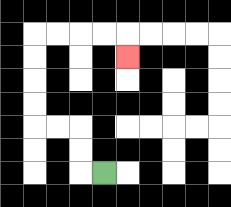{'start': '[4, 7]', 'end': '[5, 2]', 'path_directions': 'L,U,U,L,L,U,U,U,U,R,R,R,R,D', 'path_coordinates': '[[4, 7], [3, 7], [3, 6], [3, 5], [2, 5], [1, 5], [1, 4], [1, 3], [1, 2], [1, 1], [2, 1], [3, 1], [4, 1], [5, 1], [5, 2]]'}